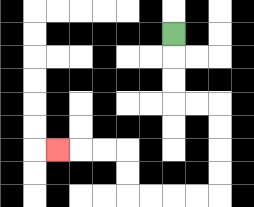{'start': '[7, 1]', 'end': '[2, 6]', 'path_directions': 'D,D,D,R,R,D,D,D,D,L,L,L,L,U,U,L,L,L', 'path_coordinates': '[[7, 1], [7, 2], [7, 3], [7, 4], [8, 4], [9, 4], [9, 5], [9, 6], [9, 7], [9, 8], [8, 8], [7, 8], [6, 8], [5, 8], [5, 7], [5, 6], [4, 6], [3, 6], [2, 6]]'}